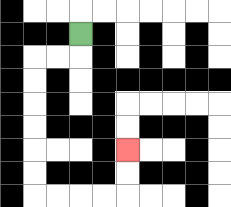{'start': '[3, 1]', 'end': '[5, 6]', 'path_directions': 'D,L,L,D,D,D,D,D,D,R,R,R,R,U,U', 'path_coordinates': '[[3, 1], [3, 2], [2, 2], [1, 2], [1, 3], [1, 4], [1, 5], [1, 6], [1, 7], [1, 8], [2, 8], [3, 8], [4, 8], [5, 8], [5, 7], [5, 6]]'}